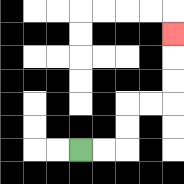{'start': '[3, 6]', 'end': '[7, 1]', 'path_directions': 'R,R,U,U,R,R,U,U,U', 'path_coordinates': '[[3, 6], [4, 6], [5, 6], [5, 5], [5, 4], [6, 4], [7, 4], [7, 3], [7, 2], [7, 1]]'}